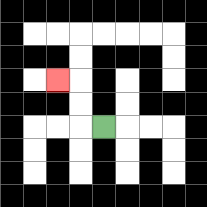{'start': '[4, 5]', 'end': '[2, 3]', 'path_directions': 'L,U,U,L', 'path_coordinates': '[[4, 5], [3, 5], [3, 4], [3, 3], [2, 3]]'}